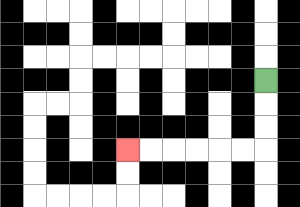{'start': '[11, 3]', 'end': '[5, 6]', 'path_directions': 'D,D,D,L,L,L,L,L,L', 'path_coordinates': '[[11, 3], [11, 4], [11, 5], [11, 6], [10, 6], [9, 6], [8, 6], [7, 6], [6, 6], [5, 6]]'}